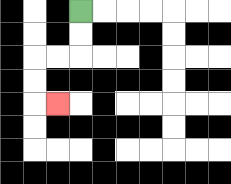{'start': '[3, 0]', 'end': '[2, 4]', 'path_directions': 'D,D,L,L,D,D,R', 'path_coordinates': '[[3, 0], [3, 1], [3, 2], [2, 2], [1, 2], [1, 3], [1, 4], [2, 4]]'}